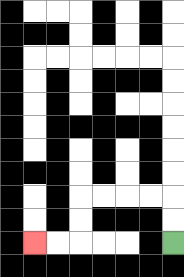{'start': '[7, 10]', 'end': '[1, 10]', 'path_directions': 'U,U,L,L,L,L,D,D,L,L', 'path_coordinates': '[[7, 10], [7, 9], [7, 8], [6, 8], [5, 8], [4, 8], [3, 8], [3, 9], [3, 10], [2, 10], [1, 10]]'}